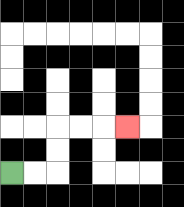{'start': '[0, 7]', 'end': '[5, 5]', 'path_directions': 'R,R,U,U,R,R,R', 'path_coordinates': '[[0, 7], [1, 7], [2, 7], [2, 6], [2, 5], [3, 5], [4, 5], [5, 5]]'}